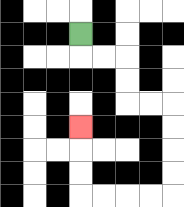{'start': '[3, 1]', 'end': '[3, 5]', 'path_directions': 'D,R,R,D,D,R,R,D,D,D,D,L,L,L,L,U,U,U', 'path_coordinates': '[[3, 1], [3, 2], [4, 2], [5, 2], [5, 3], [5, 4], [6, 4], [7, 4], [7, 5], [7, 6], [7, 7], [7, 8], [6, 8], [5, 8], [4, 8], [3, 8], [3, 7], [3, 6], [3, 5]]'}